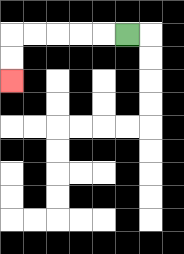{'start': '[5, 1]', 'end': '[0, 3]', 'path_directions': 'L,L,L,L,L,D,D', 'path_coordinates': '[[5, 1], [4, 1], [3, 1], [2, 1], [1, 1], [0, 1], [0, 2], [0, 3]]'}